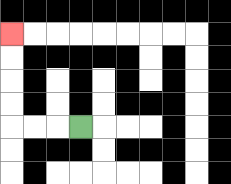{'start': '[3, 5]', 'end': '[0, 1]', 'path_directions': 'L,L,L,U,U,U,U', 'path_coordinates': '[[3, 5], [2, 5], [1, 5], [0, 5], [0, 4], [0, 3], [0, 2], [0, 1]]'}